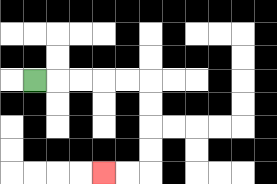{'start': '[1, 3]', 'end': '[4, 7]', 'path_directions': 'R,R,R,R,R,D,D,D,D,L,L', 'path_coordinates': '[[1, 3], [2, 3], [3, 3], [4, 3], [5, 3], [6, 3], [6, 4], [6, 5], [6, 6], [6, 7], [5, 7], [4, 7]]'}